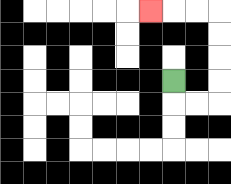{'start': '[7, 3]', 'end': '[6, 0]', 'path_directions': 'D,R,R,U,U,U,U,L,L,L', 'path_coordinates': '[[7, 3], [7, 4], [8, 4], [9, 4], [9, 3], [9, 2], [9, 1], [9, 0], [8, 0], [7, 0], [6, 0]]'}